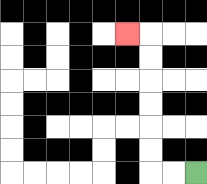{'start': '[8, 7]', 'end': '[5, 1]', 'path_directions': 'L,L,U,U,U,U,U,U,L', 'path_coordinates': '[[8, 7], [7, 7], [6, 7], [6, 6], [6, 5], [6, 4], [6, 3], [6, 2], [6, 1], [5, 1]]'}